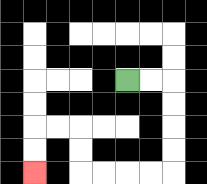{'start': '[5, 3]', 'end': '[1, 7]', 'path_directions': 'R,R,D,D,D,D,L,L,L,L,U,U,L,L,D,D', 'path_coordinates': '[[5, 3], [6, 3], [7, 3], [7, 4], [7, 5], [7, 6], [7, 7], [6, 7], [5, 7], [4, 7], [3, 7], [3, 6], [3, 5], [2, 5], [1, 5], [1, 6], [1, 7]]'}